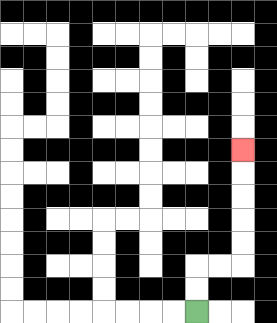{'start': '[8, 13]', 'end': '[10, 6]', 'path_directions': 'U,U,R,R,U,U,U,U,U', 'path_coordinates': '[[8, 13], [8, 12], [8, 11], [9, 11], [10, 11], [10, 10], [10, 9], [10, 8], [10, 7], [10, 6]]'}